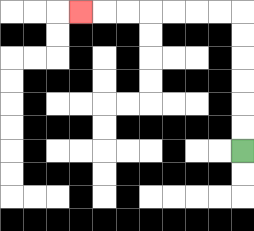{'start': '[10, 6]', 'end': '[3, 0]', 'path_directions': 'U,U,U,U,U,U,L,L,L,L,L,L,L', 'path_coordinates': '[[10, 6], [10, 5], [10, 4], [10, 3], [10, 2], [10, 1], [10, 0], [9, 0], [8, 0], [7, 0], [6, 0], [5, 0], [4, 0], [3, 0]]'}